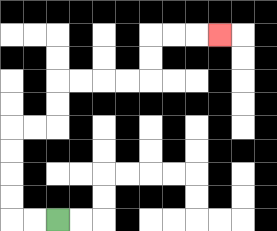{'start': '[2, 9]', 'end': '[9, 1]', 'path_directions': 'L,L,U,U,U,U,R,R,U,U,R,R,R,R,U,U,R,R,R', 'path_coordinates': '[[2, 9], [1, 9], [0, 9], [0, 8], [0, 7], [0, 6], [0, 5], [1, 5], [2, 5], [2, 4], [2, 3], [3, 3], [4, 3], [5, 3], [6, 3], [6, 2], [6, 1], [7, 1], [8, 1], [9, 1]]'}